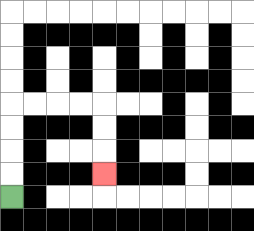{'start': '[0, 8]', 'end': '[4, 7]', 'path_directions': 'U,U,U,U,R,R,R,R,D,D,D', 'path_coordinates': '[[0, 8], [0, 7], [0, 6], [0, 5], [0, 4], [1, 4], [2, 4], [3, 4], [4, 4], [4, 5], [4, 6], [4, 7]]'}